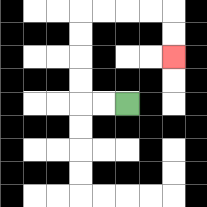{'start': '[5, 4]', 'end': '[7, 2]', 'path_directions': 'L,L,U,U,U,U,R,R,R,R,D,D', 'path_coordinates': '[[5, 4], [4, 4], [3, 4], [3, 3], [3, 2], [3, 1], [3, 0], [4, 0], [5, 0], [6, 0], [7, 0], [7, 1], [7, 2]]'}